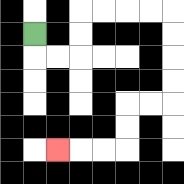{'start': '[1, 1]', 'end': '[2, 6]', 'path_directions': 'D,R,R,U,U,R,R,R,R,D,D,D,D,L,L,D,D,L,L,L', 'path_coordinates': '[[1, 1], [1, 2], [2, 2], [3, 2], [3, 1], [3, 0], [4, 0], [5, 0], [6, 0], [7, 0], [7, 1], [7, 2], [7, 3], [7, 4], [6, 4], [5, 4], [5, 5], [5, 6], [4, 6], [3, 6], [2, 6]]'}